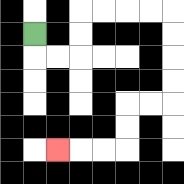{'start': '[1, 1]', 'end': '[2, 6]', 'path_directions': 'D,R,R,U,U,R,R,R,R,D,D,D,D,L,L,D,D,L,L,L', 'path_coordinates': '[[1, 1], [1, 2], [2, 2], [3, 2], [3, 1], [3, 0], [4, 0], [5, 0], [6, 0], [7, 0], [7, 1], [7, 2], [7, 3], [7, 4], [6, 4], [5, 4], [5, 5], [5, 6], [4, 6], [3, 6], [2, 6]]'}